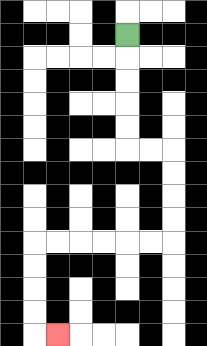{'start': '[5, 1]', 'end': '[2, 14]', 'path_directions': 'D,D,D,D,D,R,R,D,D,D,D,L,L,L,L,L,L,D,D,D,D,R', 'path_coordinates': '[[5, 1], [5, 2], [5, 3], [5, 4], [5, 5], [5, 6], [6, 6], [7, 6], [7, 7], [7, 8], [7, 9], [7, 10], [6, 10], [5, 10], [4, 10], [3, 10], [2, 10], [1, 10], [1, 11], [1, 12], [1, 13], [1, 14], [2, 14]]'}